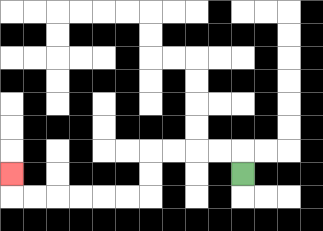{'start': '[10, 7]', 'end': '[0, 7]', 'path_directions': 'U,L,L,L,L,D,D,L,L,L,L,L,L,U', 'path_coordinates': '[[10, 7], [10, 6], [9, 6], [8, 6], [7, 6], [6, 6], [6, 7], [6, 8], [5, 8], [4, 8], [3, 8], [2, 8], [1, 8], [0, 8], [0, 7]]'}